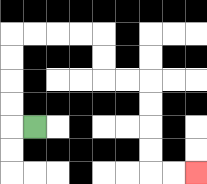{'start': '[1, 5]', 'end': '[8, 7]', 'path_directions': 'L,U,U,U,U,R,R,R,R,D,D,R,R,D,D,D,D,R,R', 'path_coordinates': '[[1, 5], [0, 5], [0, 4], [0, 3], [0, 2], [0, 1], [1, 1], [2, 1], [3, 1], [4, 1], [4, 2], [4, 3], [5, 3], [6, 3], [6, 4], [6, 5], [6, 6], [6, 7], [7, 7], [8, 7]]'}